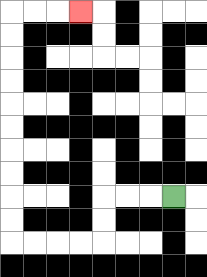{'start': '[7, 8]', 'end': '[3, 0]', 'path_directions': 'L,L,L,D,D,L,L,L,L,U,U,U,U,U,U,U,U,U,U,R,R,R', 'path_coordinates': '[[7, 8], [6, 8], [5, 8], [4, 8], [4, 9], [4, 10], [3, 10], [2, 10], [1, 10], [0, 10], [0, 9], [0, 8], [0, 7], [0, 6], [0, 5], [0, 4], [0, 3], [0, 2], [0, 1], [0, 0], [1, 0], [2, 0], [3, 0]]'}